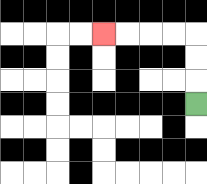{'start': '[8, 4]', 'end': '[4, 1]', 'path_directions': 'U,U,U,L,L,L,L', 'path_coordinates': '[[8, 4], [8, 3], [8, 2], [8, 1], [7, 1], [6, 1], [5, 1], [4, 1]]'}